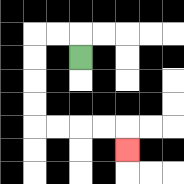{'start': '[3, 2]', 'end': '[5, 6]', 'path_directions': 'U,L,L,D,D,D,D,R,R,R,R,D', 'path_coordinates': '[[3, 2], [3, 1], [2, 1], [1, 1], [1, 2], [1, 3], [1, 4], [1, 5], [2, 5], [3, 5], [4, 5], [5, 5], [5, 6]]'}